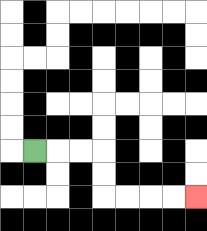{'start': '[1, 6]', 'end': '[8, 8]', 'path_directions': 'R,R,R,D,D,R,R,R,R', 'path_coordinates': '[[1, 6], [2, 6], [3, 6], [4, 6], [4, 7], [4, 8], [5, 8], [6, 8], [7, 8], [8, 8]]'}